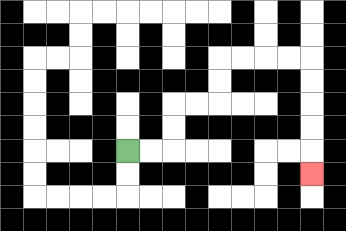{'start': '[5, 6]', 'end': '[13, 7]', 'path_directions': 'R,R,U,U,R,R,U,U,R,R,R,R,D,D,D,D,D', 'path_coordinates': '[[5, 6], [6, 6], [7, 6], [7, 5], [7, 4], [8, 4], [9, 4], [9, 3], [9, 2], [10, 2], [11, 2], [12, 2], [13, 2], [13, 3], [13, 4], [13, 5], [13, 6], [13, 7]]'}